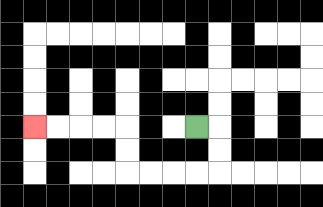{'start': '[8, 5]', 'end': '[1, 5]', 'path_directions': 'R,D,D,L,L,L,L,U,U,L,L,L,L', 'path_coordinates': '[[8, 5], [9, 5], [9, 6], [9, 7], [8, 7], [7, 7], [6, 7], [5, 7], [5, 6], [5, 5], [4, 5], [3, 5], [2, 5], [1, 5]]'}